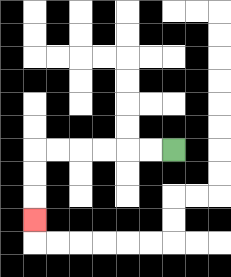{'start': '[7, 6]', 'end': '[1, 9]', 'path_directions': 'L,L,L,L,L,L,D,D,D', 'path_coordinates': '[[7, 6], [6, 6], [5, 6], [4, 6], [3, 6], [2, 6], [1, 6], [1, 7], [1, 8], [1, 9]]'}